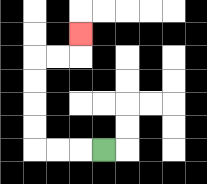{'start': '[4, 6]', 'end': '[3, 1]', 'path_directions': 'L,L,L,U,U,U,U,R,R,U', 'path_coordinates': '[[4, 6], [3, 6], [2, 6], [1, 6], [1, 5], [1, 4], [1, 3], [1, 2], [2, 2], [3, 2], [3, 1]]'}